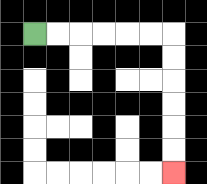{'start': '[1, 1]', 'end': '[7, 7]', 'path_directions': 'R,R,R,R,R,R,D,D,D,D,D,D', 'path_coordinates': '[[1, 1], [2, 1], [3, 1], [4, 1], [5, 1], [6, 1], [7, 1], [7, 2], [7, 3], [7, 4], [7, 5], [7, 6], [7, 7]]'}